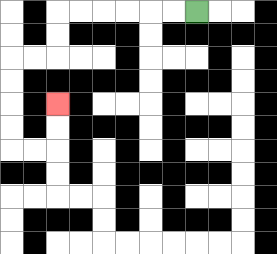{'start': '[8, 0]', 'end': '[2, 4]', 'path_directions': 'L,L,L,L,L,L,D,D,L,L,D,D,D,D,R,R,U,U', 'path_coordinates': '[[8, 0], [7, 0], [6, 0], [5, 0], [4, 0], [3, 0], [2, 0], [2, 1], [2, 2], [1, 2], [0, 2], [0, 3], [0, 4], [0, 5], [0, 6], [1, 6], [2, 6], [2, 5], [2, 4]]'}